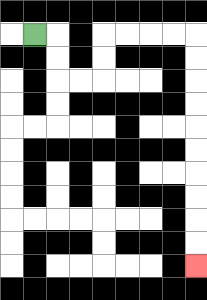{'start': '[1, 1]', 'end': '[8, 11]', 'path_directions': 'R,D,D,R,R,U,U,R,R,R,R,D,D,D,D,D,D,D,D,D,D', 'path_coordinates': '[[1, 1], [2, 1], [2, 2], [2, 3], [3, 3], [4, 3], [4, 2], [4, 1], [5, 1], [6, 1], [7, 1], [8, 1], [8, 2], [8, 3], [8, 4], [8, 5], [8, 6], [8, 7], [8, 8], [8, 9], [8, 10], [8, 11]]'}